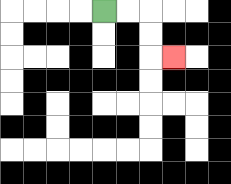{'start': '[4, 0]', 'end': '[7, 2]', 'path_directions': 'R,R,D,D,R', 'path_coordinates': '[[4, 0], [5, 0], [6, 0], [6, 1], [6, 2], [7, 2]]'}